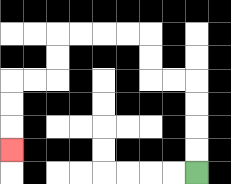{'start': '[8, 7]', 'end': '[0, 6]', 'path_directions': 'U,U,U,U,L,L,U,U,L,L,L,L,D,D,L,L,D,D,D', 'path_coordinates': '[[8, 7], [8, 6], [8, 5], [8, 4], [8, 3], [7, 3], [6, 3], [6, 2], [6, 1], [5, 1], [4, 1], [3, 1], [2, 1], [2, 2], [2, 3], [1, 3], [0, 3], [0, 4], [0, 5], [0, 6]]'}